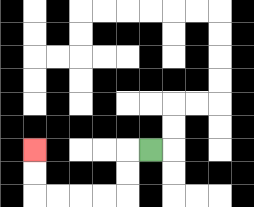{'start': '[6, 6]', 'end': '[1, 6]', 'path_directions': 'L,D,D,L,L,L,L,U,U', 'path_coordinates': '[[6, 6], [5, 6], [5, 7], [5, 8], [4, 8], [3, 8], [2, 8], [1, 8], [1, 7], [1, 6]]'}